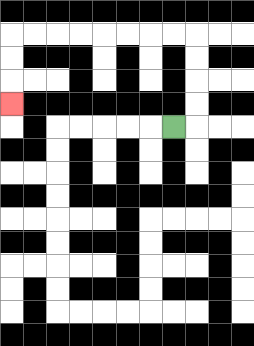{'start': '[7, 5]', 'end': '[0, 4]', 'path_directions': 'R,U,U,U,U,L,L,L,L,L,L,L,L,D,D,D', 'path_coordinates': '[[7, 5], [8, 5], [8, 4], [8, 3], [8, 2], [8, 1], [7, 1], [6, 1], [5, 1], [4, 1], [3, 1], [2, 1], [1, 1], [0, 1], [0, 2], [0, 3], [0, 4]]'}